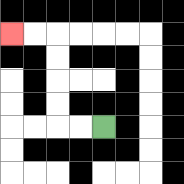{'start': '[4, 5]', 'end': '[0, 1]', 'path_directions': 'L,L,U,U,U,U,L,L', 'path_coordinates': '[[4, 5], [3, 5], [2, 5], [2, 4], [2, 3], [2, 2], [2, 1], [1, 1], [0, 1]]'}